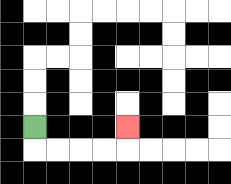{'start': '[1, 5]', 'end': '[5, 5]', 'path_directions': 'D,R,R,R,R,U', 'path_coordinates': '[[1, 5], [1, 6], [2, 6], [3, 6], [4, 6], [5, 6], [5, 5]]'}